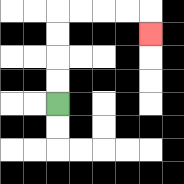{'start': '[2, 4]', 'end': '[6, 1]', 'path_directions': 'U,U,U,U,R,R,R,R,D', 'path_coordinates': '[[2, 4], [2, 3], [2, 2], [2, 1], [2, 0], [3, 0], [4, 0], [5, 0], [6, 0], [6, 1]]'}